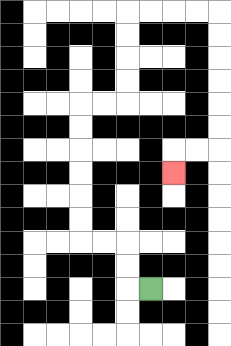{'start': '[6, 12]', 'end': '[7, 7]', 'path_directions': 'L,U,U,L,L,U,U,U,U,U,U,R,R,U,U,U,U,R,R,R,R,D,D,D,D,D,D,L,L,D', 'path_coordinates': '[[6, 12], [5, 12], [5, 11], [5, 10], [4, 10], [3, 10], [3, 9], [3, 8], [3, 7], [3, 6], [3, 5], [3, 4], [4, 4], [5, 4], [5, 3], [5, 2], [5, 1], [5, 0], [6, 0], [7, 0], [8, 0], [9, 0], [9, 1], [9, 2], [9, 3], [9, 4], [9, 5], [9, 6], [8, 6], [7, 6], [7, 7]]'}